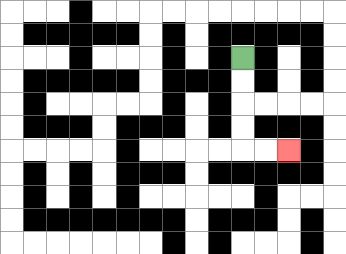{'start': '[10, 2]', 'end': '[12, 6]', 'path_directions': 'D,D,D,D,R,R', 'path_coordinates': '[[10, 2], [10, 3], [10, 4], [10, 5], [10, 6], [11, 6], [12, 6]]'}